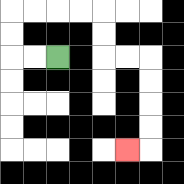{'start': '[2, 2]', 'end': '[5, 6]', 'path_directions': 'L,L,U,U,R,R,R,R,D,D,R,R,D,D,D,D,L', 'path_coordinates': '[[2, 2], [1, 2], [0, 2], [0, 1], [0, 0], [1, 0], [2, 0], [3, 0], [4, 0], [4, 1], [4, 2], [5, 2], [6, 2], [6, 3], [6, 4], [6, 5], [6, 6], [5, 6]]'}